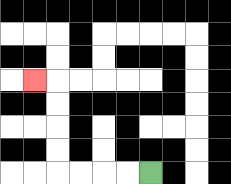{'start': '[6, 7]', 'end': '[1, 3]', 'path_directions': 'L,L,L,L,U,U,U,U,L', 'path_coordinates': '[[6, 7], [5, 7], [4, 7], [3, 7], [2, 7], [2, 6], [2, 5], [2, 4], [2, 3], [1, 3]]'}